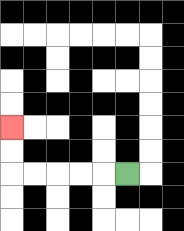{'start': '[5, 7]', 'end': '[0, 5]', 'path_directions': 'L,L,L,L,L,U,U', 'path_coordinates': '[[5, 7], [4, 7], [3, 7], [2, 7], [1, 7], [0, 7], [0, 6], [0, 5]]'}